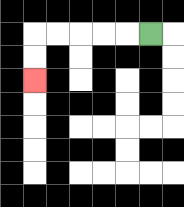{'start': '[6, 1]', 'end': '[1, 3]', 'path_directions': 'L,L,L,L,L,D,D', 'path_coordinates': '[[6, 1], [5, 1], [4, 1], [3, 1], [2, 1], [1, 1], [1, 2], [1, 3]]'}